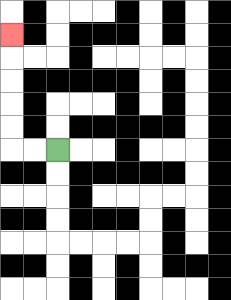{'start': '[2, 6]', 'end': '[0, 1]', 'path_directions': 'L,L,U,U,U,U,U', 'path_coordinates': '[[2, 6], [1, 6], [0, 6], [0, 5], [0, 4], [0, 3], [0, 2], [0, 1]]'}